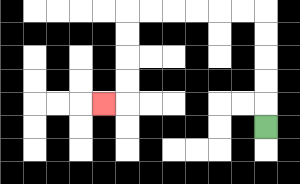{'start': '[11, 5]', 'end': '[4, 4]', 'path_directions': 'U,U,U,U,U,L,L,L,L,L,L,D,D,D,D,L', 'path_coordinates': '[[11, 5], [11, 4], [11, 3], [11, 2], [11, 1], [11, 0], [10, 0], [9, 0], [8, 0], [7, 0], [6, 0], [5, 0], [5, 1], [5, 2], [5, 3], [5, 4], [4, 4]]'}